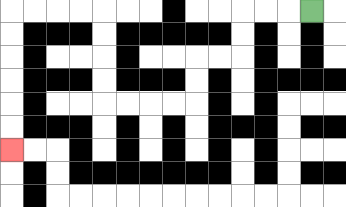{'start': '[13, 0]', 'end': '[0, 6]', 'path_directions': 'L,L,L,D,D,L,L,D,D,L,L,L,L,U,U,U,U,L,L,L,L,D,D,D,D,D,D', 'path_coordinates': '[[13, 0], [12, 0], [11, 0], [10, 0], [10, 1], [10, 2], [9, 2], [8, 2], [8, 3], [8, 4], [7, 4], [6, 4], [5, 4], [4, 4], [4, 3], [4, 2], [4, 1], [4, 0], [3, 0], [2, 0], [1, 0], [0, 0], [0, 1], [0, 2], [0, 3], [0, 4], [0, 5], [0, 6]]'}